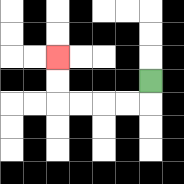{'start': '[6, 3]', 'end': '[2, 2]', 'path_directions': 'D,L,L,L,L,U,U', 'path_coordinates': '[[6, 3], [6, 4], [5, 4], [4, 4], [3, 4], [2, 4], [2, 3], [2, 2]]'}